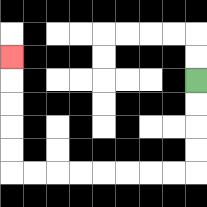{'start': '[8, 3]', 'end': '[0, 2]', 'path_directions': 'D,D,D,D,L,L,L,L,L,L,L,L,U,U,U,U,U', 'path_coordinates': '[[8, 3], [8, 4], [8, 5], [8, 6], [8, 7], [7, 7], [6, 7], [5, 7], [4, 7], [3, 7], [2, 7], [1, 7], [0, 7], [0, 6], [0, 5], [0, 4], [0, 3], [0, 2]]'}